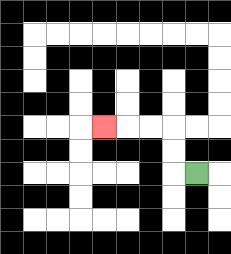{'start': '[8, 7]', 'end': '[4, 5]', 'path_directions': 'L,U,U,L,L,L', 'path_coordinates': '[[8, 7], [7, 7], [7, 6], [7, 5], [6, 5], [5, 5], [4, 5]]'}